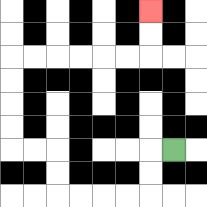{'start': '[7, 6]', 'end': '[6, 0]', 'path_directions': 'L,D,D,L,L,L,L,U,U,L,L,U,U,U,U,R,R,R,R,R,R,U,U', 'path_coordinates': '[[7, 6], [6, 6], [6, 7], [6, 8], [5, 8], [4, 8], [3, 8], [2, 8], [2, 7], [2, 6], [1, 6], [0, 6], [0, 5], [0, 4], [0, 3], [0, 2], [1, 2], [2, 2], [3, 2], [4, 2], [5, 2], [6, 2], [6, 1], [6, 0]]'}